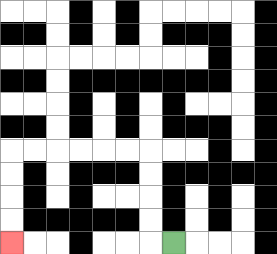{'start': '[7, 10]', 'end': '[0, 10]', 'path_directions': 'L,U,U,U,U,L,L,L,L,L,L,D,D,D,D', 'path_coordinates': '[[7, 10], [6, 10], [6, 9], [6, 8], [6, 7], [6, 6], [5, 6], [4, 6], [3, 6], [2, 6], [1, 6], [0, 6], [0, 7], [0, 8], [0, 9], [0, 10]]'}